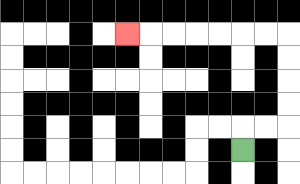{'start': '[10, 6]', 'end': '[5, 1]', 'path_directions': 'U,R,R,U,U,U,U,L,L,L,L,L,L,L', 'path_coordinates': '[[10, 6], [10, 5], [11, 5], [12, 5], [12, 4], [12, 3], [12, 2], [12, 1], [11, 1], [10, 1], [9, 1], [8, 1], [7, 1], [6, 1], [5, 1]]'}